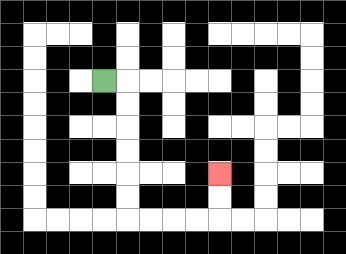{'start': '[4, 3]', 'end': '[9, 7]', 'path_directions': 'R,D,D,D,D,D,D,R,R,R,R,U,U', 'path_coordinates': '[[4, 3], [5, 3], [5, 4], [5, 5], [5, 6], [5, 7], [5, 8], [5, 9], [6, 9], [7, 9], [8, 9], [9, 9], [9, 8], [9, 7]]'}